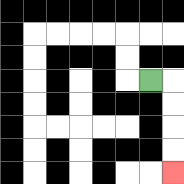{'start': '[6, 3]', 'end': '[7, 7]', 'path_directions': 'R,D,D,D,D', 'path_coordinates': '[[6, 3], [7, 3], [7, 4], [7, 5], [7, 6], [7, 7]]'}